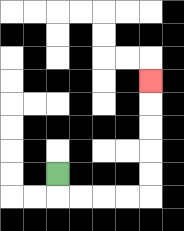{'start': '[2, 7]', 'end': '[6, 3]', 'path_directions': 'D,R,R,R,R,U,U,U,U,U', 'path_coordinates': '[[2, 7], [2, 8], [3, 8], [4, 8], [5, 8], [6, 8], [6, 7], [6, 6], [6, 5], [6, 4], [6, 3]]'}